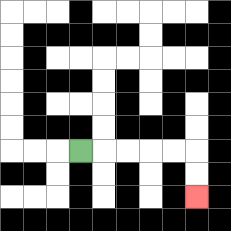{'start': '[3, 6]', 'end': '[8, 8]', 'path_directions': 'R,R,R,R,R,D,D', 'path_coordinates': '[[3, 6], [4, 6], [5, 6], [6, 6], [7, 6], [8, 6], [8, 7], [8, 8]]'}